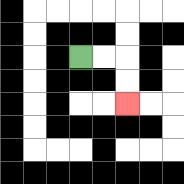{'start': '[3, 2]', 'end': '[5, 4]', 'path_directions': 'R,R,D,D', 'path_coordinates': '[[3, 2], [4, 2], [5, 2], [5, 3], [5, 4]]'}